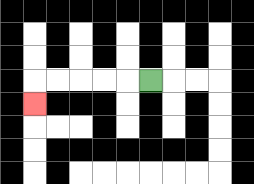{'start': '[6, 3]', 'end': '[1, 4]', 'path_directions': 'L,L,L,L,L,D', 'path_coordinates': '[[6, 3], [5, 3], [4, 3], [3, 3], [2, 3], [1, 3], [1, 4]]'}